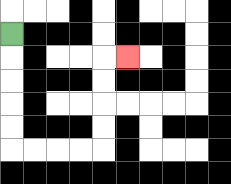{'start': '[0, 1]', 'end': '[5, 2]', 'path_directions': 'D,D,D,D,D,R,R,R,R,U,U,U,U,R', 'path_coordinates': '[[0, 1], [0, 2], [0, 3], [0, 4], [0, 5], [0, 6], [1, 6], [2, 6], [3, 6], [4, 6], [4, 5], [4, 4], [4, 3], [4, 2], [5, 2]]'}